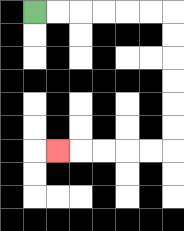{'start': '[1, 0]', 'end': '[2, 6]', 'path_directions': 'R,R,R,R,R,R,D,D,D,D,D,D,L,L,L,L,L', 'path_coordinates': '[[1, 0], [2, 0], [3, 0], [4, 0], [5, 0], [6, 0], [7, 0], [7, 1], [7, 2], [7, 3], [7, 4], [7, 5], [7, 6], [6, 6], [5, 6], [4, 6], [3, 6], [2, 6]]'}